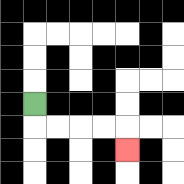{'start': '[1, 4]', 'end': '[5, 6]', 'path_directions': 'D,R,R,R,R,D', 'path_coordinates': '[[1, 4], [1, 5], [2, 5], [3, 5], [4, 5], [5, 5], [5, 6]]'}